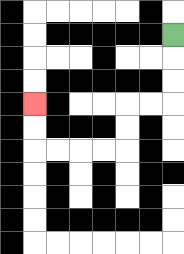{'start': '[7, 1]', 'end': '[1, 4]', 'path_directions': 'D,D,D,L,L,D,D,L,L,L,L,U,U', 'path_coordinates': '[[7, 1], [7, 2], [7, 3], [7, 4], [6, 4], [5, 4], [5, 5], [5, 6], [4, 6], [3, 6], [2, 6], [1, 6], [1, 5], [1, 4]]'}